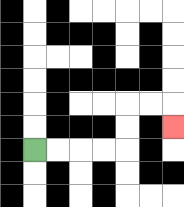{'start': '[1, 6]', 'end': '[7, 5]', 'path_directions': 'R,R,R,R,U,U,R,R,D', 'path_coordinates': '[[1, 6], [2, 6], [3, 6], [4, 6], [5, 6], [5, 5], [5, 4], [6, 4], [7, 4], [7, 5]]'}